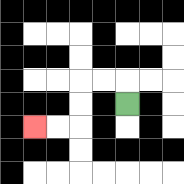{'start': '[5, 4]', 'end': '[1, 5]', 'path_directions': 'U,L,L,D,D,L,L', 'path_coordinates': '[[5, 4], [5, 3], [4, 3], [3, 3], [3, 4], [3, 5], [2, 5], [1, 5]]'}